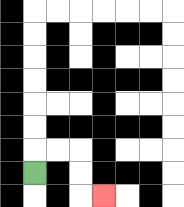{'start': '[1, 7]', 'end': '[4, 8]', 'path_directions': 'U,R,R,D,D,R', 'path_coordinates': '[[1, 7], [1, 6], [2, 6], [3, 6], [3, 7], [3, 8], [4, 8]]'}